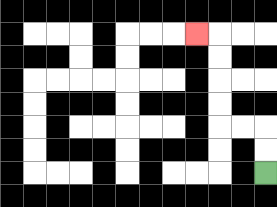{'start': '[11, 7]', 'end': '[8, 1]', 'path_directions': 'U,U,L,L,U,U,U,U,L', 'path_coordinates': '[[11, 7], [11, 6], [11, 5], [10, 5], [9, 5], [9, 4], [9, 3], [9, 2], [9, 1], [8, 1]]'}